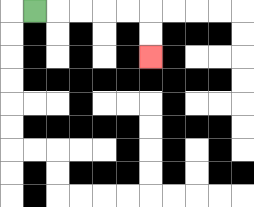{'start': '[1, 0]', 'end': '[6, 2]', 'path_directions': 'R,R,R,R,R,D,D', 'path_coordinates': '[[1, 0], [2, 0], [3, 0], [4, 0], [5, 0], [6, 0], [6, 1], [6, 2]]'}